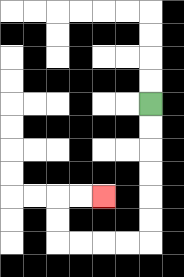{'start': '[6, 4]', 'end': '[4, 8]', 'path_directions': 'D,D,D,D,D,D,L,L,L,L,U,U,R,R', 'path_coordinates': '[[6, 4], [6, 5], [6, 6], [6, 7], [6, 8], [6, 9], [6, 10], [5, 10], [4, 10], [3, 10], [2, 10], [2, 9], [2, 8], [3, 8], [4, 8]]'}